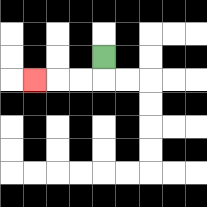{'start': '[4, 2]', 'end': '[1, 3]', 'path_directions': 'D,L,L,L', 'path_coordinates': '[[4, 2], [4, 3], [3, 3], [2, 3], [1, 3]]'}